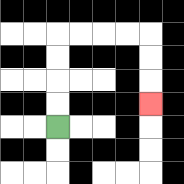{'start': '[2, 5]', 'end': '[6, 4]', 'path_directions': 'U,U,U,U,R,R,R,R,D,D,D', 'path_coordinates': '[[2, 5], [2, 4], [2, 3], [2, 2], [2, 1], [3, 1], [4, 1], [5, 1], [6, 1], [6, 2], [6, 3], [6, 4]]'}